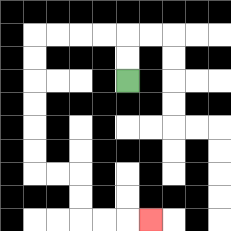{'start': '[5, 3]', 'end': '[6, 9]', 'path_directions': 'U,U,L,L,L,L,D,D,D,D,D,D,R,R,D,D,R,R,R', 'path_coordinates': '[[5, 3], [5, 2], [5, 1], [4, 1], [3, 1], [2, 1], [1, 1], [1, 2], [1, 3], [1, 4], [1, 5], [1, 6], [1, 7], [2, 7], [3, 7], [3, 8], [3, 9], [4, 9], [5, 9], [6, 9]]'}